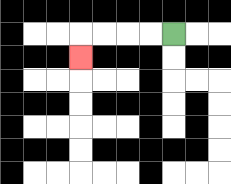{'start': '[7, 1]', 'end': '[3, 2]', 'path_directions': 'L,L,L,L,D', 'path_coordinates': '[[7, 1], [6, 1], [5, 1], [4, 1], [3, 1], [3, 2]]'}